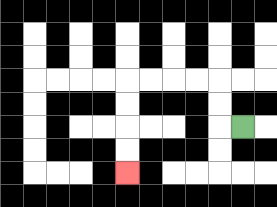{'start': '[10, 5]', 'end': '[5, 7]', 'path_directions': 'L,U,U,L,L,L,L,D,D,D,D', 'path_coordinates': '[[10, 5], [9, 5], [9, 4], [9, 3], [8, 3], [7, 3], [6, 3], [5, 3], [5, 4], [5, 5], [5, 6], [5, 7]]'}